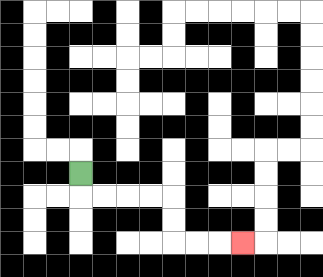{'start': '[3, 7]', 'end': '[10, 10]', 'path_directions': 'D,R,R,R,R,D,D,R,R,R', 'path_coordinates': '[[3, 7], [3, 8], [4, 8], [5, 8], [6, 8], [7, 8], [7, 9], [7, 10], [8, 10], [9, 10], [10, 10]]'}